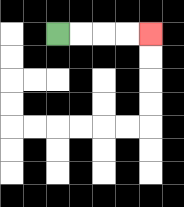{'start': '[2, 1]', 'end': '[6, 1]', 'path_directions': 'R,R,R,R', 'path_coordinates': '[[2, 1], [3, 1], [4, 1], [5, 1], [6, 1]]'}